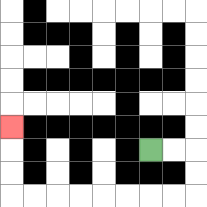{'start': '[6, 6]', 'end': '[0, 5]', 'path_directions': 'R,R,D,D,L,L,L,L,L,L,L,L,U,U,U', 'path_coordinates': '[[6, 6], [7, 6], [8, 6], [8, 7], [8, 8], [7, 8], [6, 8], [5, 8], [4, 8], [3, 8], [2, 8], [1, 8], [0, 8], [0, 7], [0, 6], [0, 5]]'}